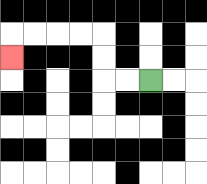{'start': '[6, 3]', 'end': '[0, 2]', 'path_directions': 'L,L,U,U,L,L,L,L,D', 'path_coordinates': '[[6, 3], [5, 3], [4, 3], [4, 2], [4, 1], [3, 1], [2, 1], [1, 1], [0, 1], [0, 2]]'}